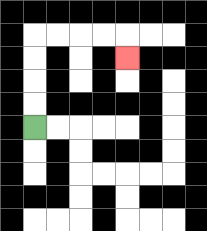{'start': '[1, 5]', 'end': '[5, 2]', 'path_directions': 'U,U,U,U,R,R,R,R,D', 'path_coordinates': '[[1, 5], [1, 4], [1, 3], [1, 2], [1, 1], [2, 1], [3, 1], [4, 1], [5, 1], [5, 2]]'}